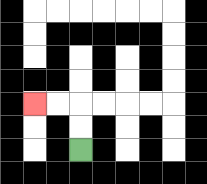{'start': '[3, 6]', 'end': '[1, 4]', 'path_directions': 'U,U,L,L', 'path_coordinates': '[[3, 6], [3, 5], [3, 4], [2, 4], [1, 4]]'}